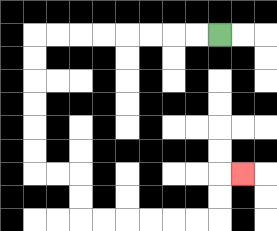{'start': '[9, 1]', 'end': '[10, 7]', 'path_directions': 'L,L,L,L,L,L,L,L,D,D,D,D,D,D,R,R,D,D,R,R,R,R,R,R,U,U,R', 'path_coordinates': '[[9, 1], [8, 1], [7, 1], [6, 1], [5, 1], [4, 1], [3, 1], [2, 1], [1, 1], [1, 2], [1, 3], [1, 4], [1, 5], [1, 6], [1, 7], [2, 7], [3, 7], [3, 8], [3, 9], [4, 9], [5, 9], [6, 9], [7, 9], [8, 9], [9, 9], [9, 8], [9, 7], [10, 7]]'}